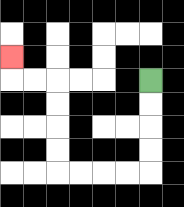{'start': '[6, 3]', 'end': '[0, 2]', 'path_directions': 'D,D,D,D,L,L,L,L,U,U,U,U,L,L,U', 'path_coordinates': '[[6, 3], [6, 4], [6, 5], [6, 6], [6, 7], [5, 7], [4, 7], [3, 7], [2, 7], [2, 6], [2, 5], [2, 4], [2, 3], [1, 3], [0, 3], [0, 2]]'}